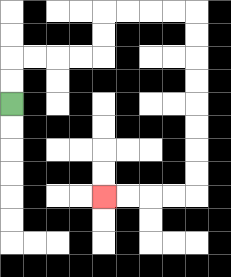{'start': '[0, 4]', 'end': '[4, 8]', 'path_directions': 'U,U,R,R,R,R,U,U,R,R,R,R,D,D,D,D,D,D,D,D,L,L,L,L', 'path_coordinates': '[[0, 4], [0, 3], [0, 2], [1, 2], [2, 2], [3, 2], [4, 2], [4, 1], [4, 0], [5, 0], [6, 0], [7, 0], [8, 0], [8, 1], [8, 2], [8, 3], [8, 4], [8, 5], [8, 6], [8, 7], [8, 8], [7, 8], [6, 8], [5, 8], [4, 8]]'}